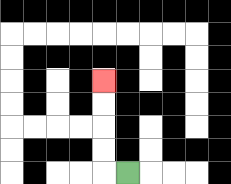{'start': '[5, 7]', 'end': '[4, 3]', 'path_directions': 'L,U,U,U,U', 'path_coordinates': '[[5, 7], [4, 7], [4, 6], [4, 5], [4, 4], [4, 3]]'}